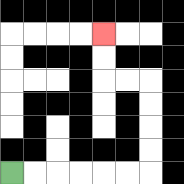{'start': '[0, 7]', 'end': '[4, 1]', 'path_directions': 'R,R,R,R,R,R,U,U,U,U,L,L,U,U', 'path_coordinates': '[[0, 7], [1, 7], [2, 7], [3, 7], [4, 7], [5, 7], [6, 7], [6, 6], [6, 5], [6, 4], [6, 3], [5, 3], [4, 3], [4, 2], [4, 1]]'}